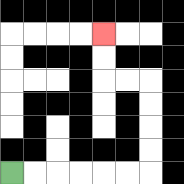{'start': '[0, 7]', 'end': '[4, 1]', 'path_directions': 'R,R,R,R,R,R,U,U,U,U,L,L,U,U', 'path_coordinates': '[[0, 7], [1, 7], [2, 7], [3, 7], [4, 7], [5, 7], [6, 7], [6, 6], [6, 5], [6, 4], [6, 3], [5, 3], [4, 3], [4, 2], [4, 1]]'}